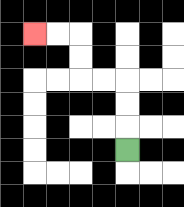{'start': '[5, 6]', 'end': '[1, 1]', 'path_directions': 'U,U,U,L,L,U,U,L,L', 'path_coordinates': '[[5, 6], [5, 5], [5, 4], [5, 3], [4, 3], [3, 3], [3, 2], [3, 1], [2, 1], [1, 1]]'}